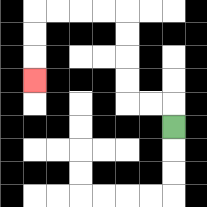{'start': '[7, 5]', 'end': '[1, 3]', 'path_directions': 'U,L,L,U,U,U,U,L,L,L,L,D,D,D', 'path_coordinates': '[[7, 5], [7, 4], [6, 4], [5, 4], [5, 3], [5, 2], [5, 1], [5, 0], [4, 0], [3, 0], [2, 0], [1, 0], [1, 1], [1, 2], [1, 3]]'}